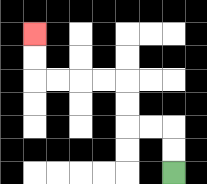{'start': '[7, 7]', 'end': '[1, 1]', 'path_directions': 'U,U,L,L,U,U,L,L,L,L,U,U', 'path_coordinates': '[[7, 7], [7, 6], [7, 5], [6, 5], [5, 5], [5, 4], [5, 3], [4, 3], [3, 3], [2, 3], [1, 3], [1, 2], [1, 1]]'}